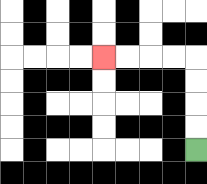{'start': '[8, 6]', 'end': '[4, 2]', 'path_directions': 'U,U,U,U,L,L,L,L', 'path_coordinates': '[[8, 6], [8, 5], [8, 4], [8, 3], [8, 2], [7, 2], [6, 2], [5, 2], [4, 2]]'}